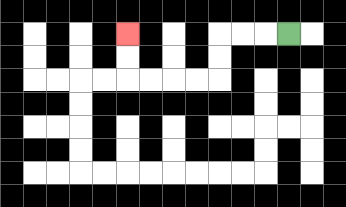{'start': '[12, 1]', 'end': '[5, 1]', 'path_directions': 'L,L,L,D,D,L,L,L,L,U,U', 'path_coordinates': '[[12, 1], [11, 1], [10, 1], [9, 1], [9, 2], [9, 3], [8, 3], [7, 3], [6, 3], [5, 3], [5, 2], [5, 1]]'}